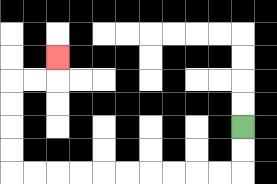{'start': '[10, 5]', 'end': '[2, 2]', 'path_directions': 'D,D,L,L,L,L,L,L,L,L,L,L,U,U,U,U,R,R,U', 'path_coordinates': '[[10, 5], [10, 6], [10, 7], [9, 7], [8, 7], [7, 7], [6, 7], [5, 7], [4, 7], [3, 7], [2, 7], [1, 7], [0, 7], [0, 6], [0, 5], [0, 4], [0, 3], [1, 3], [2, 3], [2, 2]]'}